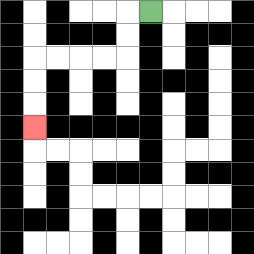{'start': '[6, 0]', 'end': '[1, 5]', 'path_directions': 'L,D,D,L,L,L,L,D,D,D', 'path_coordinates': '[[6, 0], [5, 0], [5, 1], [5, 2], [4, 2], [3, 2], [2, 2], [1, 2], [1, 3], [1, 4], [1, 5]]'}